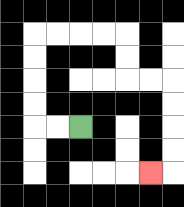{'start': '[3, 5]', 'end': '[6, 7]', 'path_directions': 'L,L,U,U,U,U,R,R,R,R,D,D,R,R,D,D,D,D,L', 'path_coordinates': '[[3, 5], [2, 5], [1, 5], [1, 4], [1, 3], [1, 2], [1, 1], [2, 1], [3, 1], [4, 1], [5, 1], [5, 2], [5, 3], [6, 3], [7, 3], [7, 4], [7, 5], [7, 6], [7, 7], [6, 7]]'}